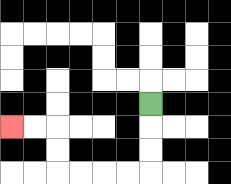{'start': '[6, 4]', 'end': '[0, 5]', 'path_directions': 'D,D,D,L,L,L,L,U,U,L,L', 'path_coordinates': '[[6, 4], [6, 5], [6, 6], [6, 7], [5, 7], [4, 7], [3, 7], [2, 7], [2, 6], [2, 5], [1, 5], [0, 5]]'}